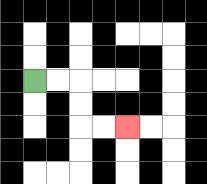{'start': '[1, 3]', 'end': '[5, 5]', 'path_directions': 'R,R,D,D,R,R', 'path_coordinates': '[[1, 3], [2, 3], [3, 3], [3, 4], [3, 5], [4, 5], [5, 5]]'}